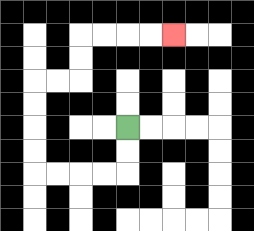{'start': '[5, 5]', 'end': '[7, 1]', 'path_directions': 'D,D,L,L,L,L,U,U,U,U,R,R,U,U,R,R,R,R', 'path_coordinates': '[[5, 5], [5, 6], [5, 7], [4, 7], [3, 7], [2, 7], [1, 7], [1, 6], [1, 5], [1, 4], [1, 3], [2, 3], [3, 3], [3, 2], [3, 1], [4, 1], [5, 1], [6, 1], [7, 1]]'}